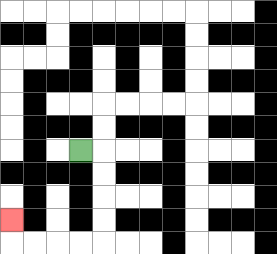{'start': '[3, 6]', 'end': '[0, 9]', 'path_directions': 'R,D,D,D,D,L,L,L,L,U', 'path_coordinates': '[[3, 6], [4, 6], [4, 7], [4, 8], [4, 9], [4, 10], [3, 10], [2, 10], [1, 10], [0, 10], [0, 9]]'}